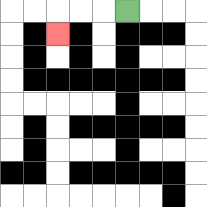{'start': '[5, 0]', 'end': '[2, 1]', 'path_directions': 'L,L,L,D', 'path_coordinates': '[[5, 0], [4, 0], [3, 0], [2, 0], [2, 1]]'}